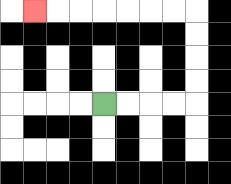{'start': '[4, 4]', 'end': '[1, 0]', 'path_directions': 'R,R,R,R,U,U,U,U,L,L,L,L,L,L,L', 'path_coordinates': '[[4, 4], [5, 4], [6, 4], [7, 4], [8, 4], [8, 3], [8, 2], [8, 1], [8, 0], [7, 0], [6, 0], [5, 0], [4, 0], [3, 0], [2, 0], [1, 0]]'}